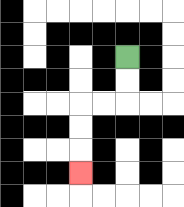{'start': '[5, 2]', 'end': '[3, 7]', 'path_directions': 'D,D,L,L,D,D,D', 'path_coordinates': '[[5, 2], [5, 3], [5, 4], [4, 4], [3, 4], [3, 5], [3, 6], [3, 7]]'}